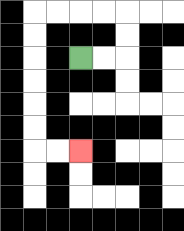{'start': '[3, 2]', 'end': '[3, 6]', 'path_directions': 'R,R,U,U,L,L,L,L,D,D,D,D,D,D,R,R', 'path_coordinates': '[[3, 2], [4, 2], [5, 2], [5, 1], [5, 0], [4, 0], [3, 0], [2, 0], [1, 0], [1, 1], [1, 2], [1, 3], [1, 4], [1, 5], [1, 6], [2, 6], [3, 6]]'}